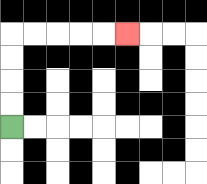{'start': '[0, 5]', 'end': '[5, 1]', 'path_directions': 'U,U,U,U,R,R,R,R,R', 'path_coordinates': '[[0, 5], [0, 4], [0, 3], [0, 2], [0, 1], [1, 1], [2, 1], [3, 1], [4, 1], [5, 1]]'}